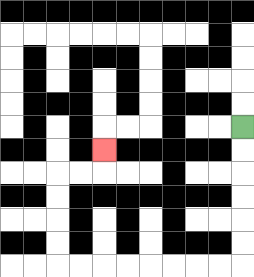{'start': '[10, 5]', 'end': '[4, 6]', 'path_directions': 'D,D,D,D,D,D,L,L,L,L,L,L,L,L,U,U,U,U,R,R,U', 'path_coordinates': '[[10, 5], [10, 6], [10, 7], [10, 8], [10, 9], [10, 10], [10, 11], [9, 11], [8, 11], [7, 11], [6, 11], [5, 11], [4, 11], [3, 11], [2, 11], [2, 10], [2, 9], [2, 8], [2, 7], [3, 7], [4, 7], [4, 6]]'}